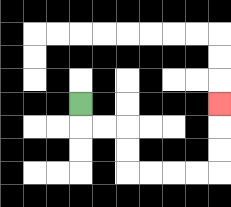{'start': '[3, 4]', 'end': '[9, 4]', 'path_directions': 'D,R,R,D,D,R,R,R,R,U,U,U', 'path_coordinates': '[[3, 4], [3, 5], [4, 5], [5, 5], [5, 6], [5, 7], [6, 7], [7, 7], [8, 7], [9, 7], [9, 6], [9, 5], [9, 4]]'}